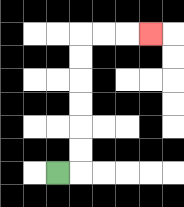{'start': '[2, 7]', 'end': '[6, 1]', 'path_directions': 'R,U,U,U,U,U,U,R,R,R', 'path_coordinates': '[[2, 7], [3, 7], [3, 6], [3, 5], [3, 4], [3, 3], [3, 2], [3, 1], [4, 1], [5, 1], [6, 1]]'}